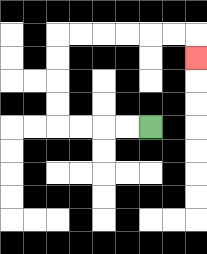{'start': '[6, 5]', 'end': '[8, 2]', 'path_directions': 'L,L,L,L,U,U,U,U,R,R,R,R,R,R,D', 'path_coordinates': '[[6, 5], [5, 5], [4, 5], [3, 5], [2, 5], [2, 4], [2, 3], [2, 2], [2, 1], [3, 1], [4, 1], [5, 1], [6, 1], [7, 1], [8, 1], [8, 2]]'}